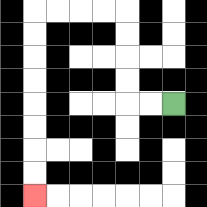{'start': '[7, 4]', 'end': '[1, 8]', 'path_directions': 'L,L,U,U,U,U,L,L,L,L,D,D,D,D,D,D,D,D', 'path_coordinates': '[[7, 4], [6, 4], [5, 4], [5, 3], [5, 2], [5, 1], [5, 0], [4, 0], [3, 0], [2, 0], [1, 0], [1, 1], [1, 2], [1, 3], [1, 4], [1, 5], [1, 6], [1, 7], [1, 8]]'}